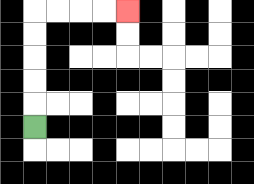{'start': '[1, 5]', 'end': '[5, 0]', 'path_directions': 'U,U,U,U,U,R,R,R,R', 'path_coordinates': '[[1, 5], [1, 4], [1, 3], [1, 2], [1, 1], [1, 0], [2, 0], [3, 0], [4, 0], [5, 0]]'}